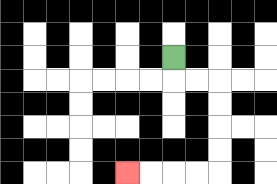{'start': '[7, 2]', 'end': '[5, 7]', 'path_directions': 'D,R,R,D,D,D,D,L,L,L,L', 'path_coordinates': '[[7, 2], [7, 3], [8, 3], [9, 3], [9, 4], [9, 5], [9, 6], [9, 7], [8, 7], [7, 7], [6, 7], [5, 7]]'}